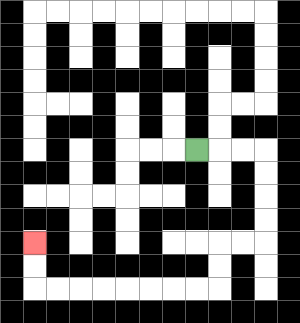{'start': '[8, 6]', 'end': '[1, 10]', 'path_directions': 'R,R,R,D,D,D,D,L,L,D,D,L,L,L,L,L,L,L,L,U,U', 'path_coordinates': '[[8, 6], [9, 6], [10, 6], [11, 6], [11, 7], [11, 8], [11, 9], [11, 10], [10, 10], [9, 10], [9, 11], [9, 12], [8, 12], [7, 12], [6, 12], [5, 12], [4, 12], [3, 12], [2, 12], [1, 12], [1, 11], [1, 10]]'}